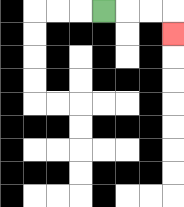{'start': '[4, 0]', 'end': '[7, 1]', 'path_directions': 'R,R,R,D', 'path_coordinates': '[[4, 0], [5, 0], [6, 0], [7, 0], [7, 1]]'}